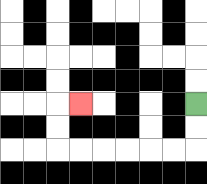{'start': '[8, 4]', 'end': '[3, 4]', 'path_directions': 'D,D,L,L,L,L,L,L,U,U,R', 'path_coordinates': '[[8, 4], [8, 5], [8, 6], [7, 6], [6, 6], [5, 6], [4, 6], [3, 6], [2, 6], [2, 5], [2, 4], [3, 4]]'}